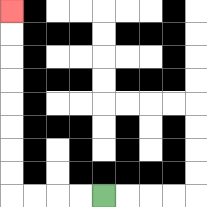{'start': '[4, 8]', 'end': '[0, 0]', 'path_directions': 'L,L,L,L,U,U,U,U,U,U,U,U', 'path_coordinates': '[[4, 8], [3, 8], [2, 8], [1, 8], [0, 8], [0, 7], [0, 6], [0, 5], [0, 4], [0, 3], [0, 2], [0, 1], [0, 0]]'}